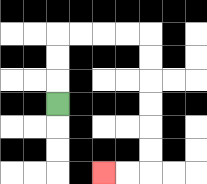{'start': '[2, 4]', 'end': '[4, 7]', 'path_directions': 'U,U,U,R,R,R,R,D,D,D,D,D,D,L,L', 'path_coordinates': '[[2, 4], [2, 3], [2, 2], [2, 1], [3, 1], [4, 1], [5, 1], [6, 1], [6, 2], [6, 3], [6, 4], [6, 5], [6, 6], [6, 7], [5, 7], [4, 7]]'}